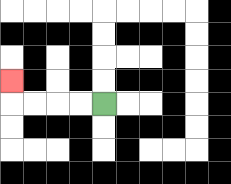{'start': '[4, 4]', 'end': '[0, 3]', 'path_directions': 'L,L,L,L,U', 'path_coordinates': '[[4, 4], [3, 4], [2, 4], [1, 4], [0, 4], [0, 3]]'}